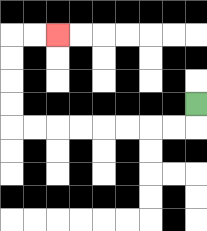{'start': '[8, 4]', 'end': '[2, 1]', 'path_directions': 'D,L,L,L,L,L,L,L,L,U,U,U,U,R,R', 'path_coordinates': '[[8, 4], [8, 5], [7, 5], [6, 5], [5, 5], [4, 5], [3, 5], [2, 5], [1, 5], [0, 5], [0, 4], [0, 3], [0, 2], [0, 1], [1, 1], [2, 1]]'}